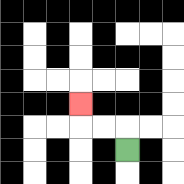{'start': '[5, 6]', 'end': '[3, 4]', 'path_directions': 'U,L,L,U', 'path_coordinates': '[[5, 6], [5, 5], [4, 5], [3, 5], [3, 4]]'}